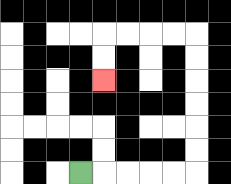{'start': '[3, 7]', 'end': '[4, 3]', 'path_directions': 'R,R,R,R,R,U,U,U,U,U,U,L,L,L,L,D,D', 'path_coordinates': '[[3, 7], [4, 7], [5, 7], [6, 7], [7, 7], [8, 7], [8, 6], [8, 5], [8, 4], [8, 3], [8, 2], [8, 1], [7, 1], [6, 1], [5, 1], [4, 1], [4, 2], [4, 3]]'}